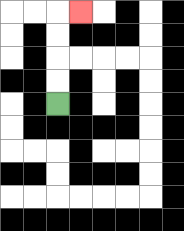{'start': '[2, 4]', 'end': '[3, 0]', 'path_directions': 'U,U,U,U,R', 'path_coordinates': '[[2, 4], [2, 3], [2, 2], [2, 1], [2, 0], [3, 0]]'}